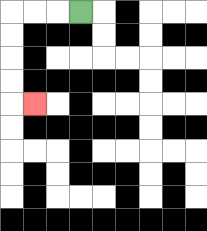{'start': '[3, 0]', 'end': '[1, 4]', 'path_directions': 'L,L,L,D,D,D,D,R', 'path_coordinates': '[[3, 0], [2, 0], [1, 0], [0, 0], [0, 1], [0, 2], [0, 3], [0, 4], [1, 4]]'}